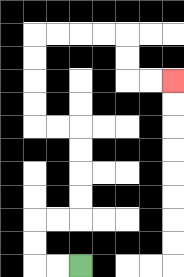{'start': '[3, 11]', 'end': '[7, 3]', 'path_directions': 'L,L,U,U,R,R,U,U,U,U,L,L,U,U,U,U,R,R,R,R,D,D,R,R', 'path_coordinates': '[[3, 11], [2, 11], [1, 11], [1, 10], [1, 9], [2, 9], [3, 9], [3, 8], [3, 7], [3, 6], [3, 5], [2, 5], [1, 5], [1, 4], [1, 3], [1, 2], [1, 1], [2, 1], [3, 1], [4, 1], [5, 1], [5, 2], [5, 3], [6, 3], [7, 3]]'}